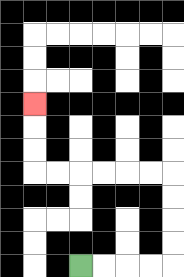{'start': '[3, 11]', 'end': '[1, 4]', 'path_directions': 'R,R,R,R,U,U,U,U,L,L,L,L,L,L,U,U,U', 'path_coordinates': '[[3, 11], [4, 11], [5, 11], [6, 11], [7, 11], [7, 10], [7, 9], [7, 8], [7, 7], [6, 7], [5, 7], [4, 7], [3, 7], [2, 7], [1, 7], [1, 6], [1, 5], [1, 4]]'}